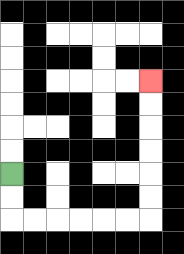{'start': '[0, 7]', 'end': '[6, 3]', 'path_directions': 'D,D,R,R,R,R,R,R,U,U,U,U,U,U', 'path_coordinates': '[[0, 7], [0, 8], [0, 9], [1, 9], [2, 9], [3, 9], [4, 9], [5, 9], [6, 9], [6, 8], [6, 7], [6, 6], [6, 5], [6, 4], [6, 3]]'}